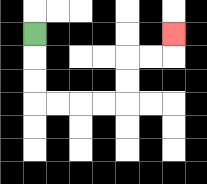{'start': '[1, 1]', 'end': '[7, 1]', 'path_directions': 'D,D,D,R,R,R,R,U,U,R,R,U', 'path_coordinates': '[[1, 1], [1, 2], [1, 3], [1, 4], [2, 4], [3, 4], [4, 4], [5, 4], [5, 3], [5, 2], [6, 2], [7, 2], [7, 1]]'}